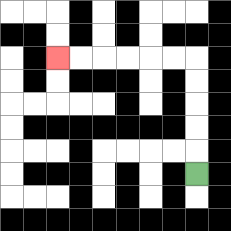{'start': '[8, 7]', 'end': '[2, 2]', 'path_directions': 'U,U,U,U,U,L,L,L,L,L,L', 'path_coordinates': '[[8, 7], [8, 6], [8, 5], [8, 4], [8, 3], [8, 2], [7, 2], [6, 2], [5, 2], [4, 2], [3, 2], [2, 2]]'}